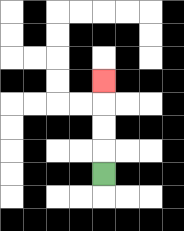{'start': '[4, 7]', 'end': '[4, 3]', 'path_directions': 'U,U,U,U', 'path_coordinates': '[[4, 7], [4, 6], [4, 5], [4, 4], [4, 3]]'}